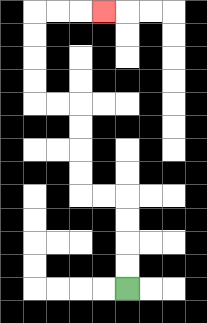{'start': '[5, 12]', 'end': '[4, 0]', 'path_directions': 'U,U,U,U,L,L,U,U,U,U,L,L,U,U,U,U,R,R,R', 'path_coordinates': '[[5, 12], [5, 11], [5, 10], [5, 9], [5, 8], [4, 8], [3, 8], [3, 7], [3, 6], [3, 5], [3, 4], [2, 4], [1, 4], [1, 3], [1, 2], [1, 1], [1, 0], [2, 0], [3, 0], [4, 0]]'}